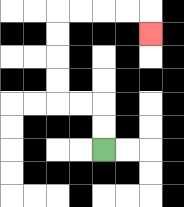{'start': '[4, 6]', 'end': '[6, 1]', 'path_directions': 'U,U,L,L,U,U,U,U,R,R,R,R,D', 'path_coordinates': '[[4, 6], [4, 5], [4, 4], [3, 4], [2, 4], [2, 3], [2, 2], [2, 1], [2, 0], [3, 0], [4, 0], [5, 0], [6, 0], [6, 1]]'}